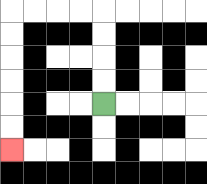{'start': '[4, 4]', 'end': '[0, 6]', 'path_directions': 'U,U,U,U,L,L,L,L,D,D,D,D,D,D', 'path_coordinates': '[[4, 4], [4, 3], [4, 2], [4, 1], [4, 0], [3, 0], [2, 0], [1, 0], [0, 0], [0, 1], [0, 2], [0, 3], [0, 4], [0, 5], [0, 6]]'}